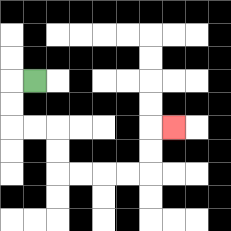{'start': '[1, 3]', 'end': '[7, 5]', 'path_directions': 'L,D,D,R,R,D,D,R,R,R,R,U,U,R', 'path_coordinates': '[[1, 3], [0, 3], [0, 4], [0, 5], [1, 5], [2, 5], [2, 6], [2, 7], [3, 7], [4, 7], [5, 7], [6, 7], [6, 6], [6, 5], [7, 5]]'}